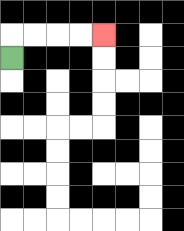{'start': '[0, 2]', 'end': '[4, 1]', 'path_directions': 'U,R,R,R,R', 'path_coordinates': '[[0, 2], [0, 1], [1, 1], [2, 1], [3, 1], [4, 1]]'}